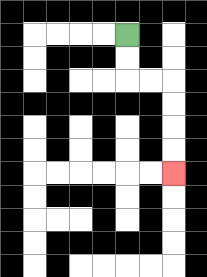{'start': '[5, 1]', 'end': '[7, 7]', 'path_directions': 'D,D,R,R,D,D,D,D', 'path_coordinates': '[[5, 1], [5, 2], [5, 3], [6, 3], [7, 3], [7, 4], [7, 5], [7, 6], [7, 7]]'}